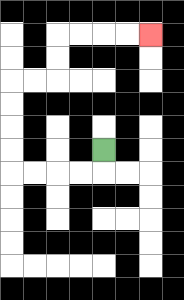{'start': '[4, 6]', 'end': '[6, 1]', 'path_directions': 'D,L,L,L,L,U,U,U,U,R,R,U,U,R,R,R,R', 'path_coordinates': '[[4, 6], [4, 7], [3, 7], [2, 7], [1, 7], [0, 7], [0, 6], [0, 5], [0, 4], [0, 3], [1, 3], [2, 3], [2, 2], [2, 1], [3, 1], [4, 1], [5, 1], [6, 1]]'}